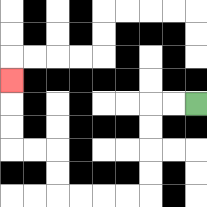{'start': '[8, 4]', 'end': '[0, 3]', 'path_directions': 'L,L,D,D,D,D,L,L,L,L,U,U,L,L,U,U,U', 'path_coordinates': '[[8, 4], [7, 4], [6, 4], [6, 5], [6, 6], [6, 7], [6, 8], [5, 8], [4, 8], [3, 8], [2, 8], [2, 7], [2, 6], [1, 6], [0, 6], [0, 5], [0, 4], [0, 3]]'}